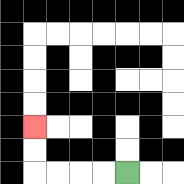{'start': '[5, 7]', 'end': '[1, 5]', 'path_directions': 'L,L,L,L,U,U', 'path_coordinates': '[[5, 7], [4, 7], [3, 7], [2, 7], [1, 7], [1, 6], [1, 5]]'}